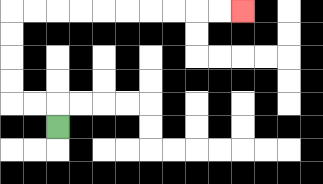{'start': '[2, 5]', 'end': '[10, 0]', 'path_directions': 'U,L,L,U,U,U,U,R,R,R,R,R,R,R,R,R,R', 'path_coordinates': '[[2, 5], [2, 4], [1, 4], [0, 4], [0, 3], [0, 2], [0, 1], [0, 0], [1, 0], [2, 0], [3, 0], [4, 0], [5, 0], [6, 0], [7, 0], [8, 0], [9, 0], [10, 0]]'}